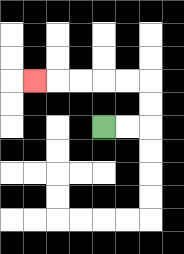{'start': '[4, 5]', 'end': '[1, 3]', 'path_directions': 'R,R,U,U,L,L,L,L,L', 'path_coordinates': '[[4, 5], [5, 5], [6, 5], [6, 4], [6, 3], [5, 3], [4, 3], [3, 3], [2, 3], [1, 3]]'}